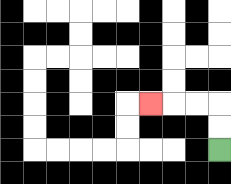{'start': '[9, 6]', 'end': '[6, 4]', 'path_directions': 'U,U,L,L,L', 'path_coordinates': '[[9, 6], [9, 5], [9, 4], [8, 4], [7, 4], [6, 4]]'}